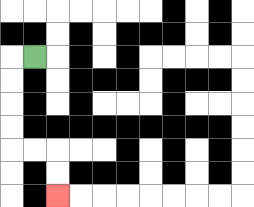{'start': '[1, 2]', 'end': '[2, 8]', 'path_directions': 'L,D,D,D,D,R,R,D,D', 'path_coordinates': '[[1, 2], [0, 2], [0, 3], [0, 4], [0, 5], [0, 6], [1, 6], [2, 6], [2, 7], [2, 8]]'}